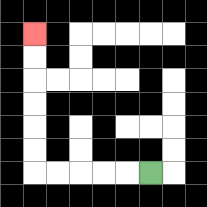{'start': '[6, 7]', 'end': '[1, 1]', 'path_directions': 'L,L,L,L,L,U,U,U,U,U,U', 'path_coordinates': '[[6, 7], [5, 7], [4, 7], [3, 7], [2, 7], [1, 7], [1, 6], [1, 5], [1, 4], [1, 3], [1, 2], [1, 1]]'}